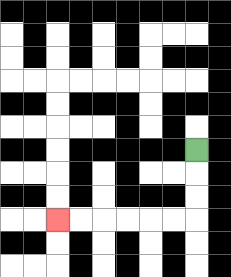{'start': '[8, 6]', 'end': '[2, 9]', 'path_directions': 'D,D,D,L,L,L,L,L,L', 'path_coordinates': '[[8, 6], [8, 7], [8, 8], [8, 9], [7, 9], [6, 9], [5, 9], [4, 9], [3, 9], [2, 9]]'}